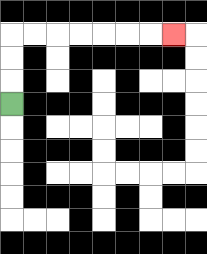{'start': '[0, 4]', 'end': '[7, 1]', 'path_directions': 'U,U,U,R,R,R,R,R,R,R', 'path_coordinates': '[[0, 4], [0, 3], [0, 2], [0, 1], [1, 1], [2, 1], [3, 1], [4, 1], [5, 1], [6, 1], [7, 1]]'}